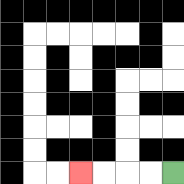{'start': '[7, 7]', 'end': '[3, 7]', 'path_directions': 'L,L,L,L', 'path_coordinates': '[[7, 7], [6, 7], [5, 7], [4, 7], [3, 7]]'}